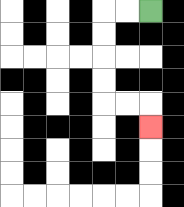{'start': '[6, 0]', 'end': '[6, 5]', 'path_directions': 'L,L,D,D,D,D,R,R,D', 'path_coordinates': '[[6, 0], [5, 0], [4, 0], [4, 1], [4, 2], [4, 3], [4, 4], [5, 4], [6, 4], [6, 5]]'}